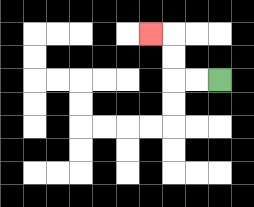{'start': '[9, 3]', 'end': '[6, 1]', 'path_directions': 'L,L,U,U,L', 'path_coordinates': '[[9, 3], [8, 3], [7, 3], [7, 2], [7, 1], [6, 1]]'}